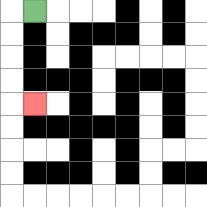{'start': '[1, 0]', 'end': '[1, 4]', 'path_directions': 'L,D,D,D,D,R', 'path_coordinates': '[[1, 0], [0, 0], [0, 1], [0, 2], [0, 3], [0, 4], [1, 4]]'}